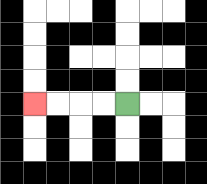{'start': '[5, 4]', 'end': '[1, 4]', 'path_directions': 'L,L,L,L', 'path_coordinates': '[[5, 4], [4, 4], [3, 4], [2, 4], [1, 4]]'}